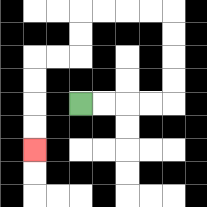{'start': '[3, 4]', 'end': '[1, 6]', 'path_directions': 'R,R,R,R,U,U,U,U,L,L,L,L,D,D,L,L,D,D,D,D', 'path_coordinates': '[[3, 4], [4, 4], [5, 4], [6, 4], [7, 4], [7, 3], [7, 2], [7, 1], [7, 0], [6, 0], [5, 0], [4, 0], [3, 0], [3, 1], [3, 2], [2, 2], [1, 2], [1, 3], [1, 4], [1, 5], [1, 6]]'}